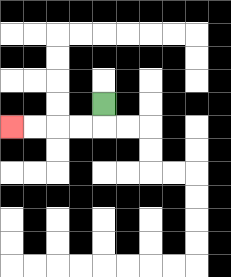{'start': '[4, 4]', 'end': '[0, 5]', 'path_directions': 'D,L,L,L,L', 'path_coordinates': '[[4, 4], [4, 5], [3, 5], [2, 5], [1, 5], [0, 5]]'}